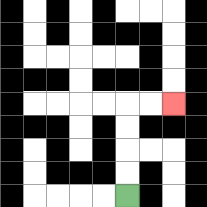{'start': '[5, 8]', 'end': '[7, 4]', 'path_directions': 'U,U,U,U,R,R', 'path_coordinates': '[[5, 8], [5, 7], [5, 6], [5, 5], [5, 4], [6, 4], [7, 4]]'}